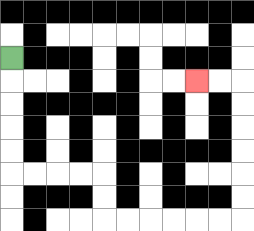{'start': '[0, 2]', 'end': '[8, 3]', 'path_directions': 'D,D,D,D,D,R,R,R,R,D,D,R,R,R,R,R,R,U,U,U,U,U,U,L,L', 'path_coordinates': '[[0, 2], [0, 3], [0, 4], [0, 5], [0, 6], [0, 7], [1, 7], [2, 7], [3, 7], [4, 7], [4, 8], [4, 9], [5, 9], [6, 9], [7, 9], [8, 9], [9, 9], [10, 9], [10, 8], [10, 7], [10, 6], [10, 5], [10, 4], [10, 3], [9, 3], [8, 3]]'}